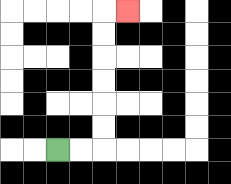{'start': '[2, 6]', 'end': '[5, 0]', 'path_directions': 'R,R,U,U,U,U,U,U,R', 'path_coordinates': '[[2, 6], [3, 6], [4, 6], [4, 5], [4, 4], [4, 3], [4, 2], [4, 1], [4, 0], [5, 0]]'}